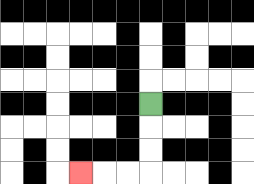{'start': '[6, 4]', 'end': '[3, 7]', 'path_directions': 'D,D,D,L,L,L', 'path_coordinates': '[[6, 4], [6, 5], [6, 6], [6, 7], [5, 7], [4, 7], [3, 7]]'}